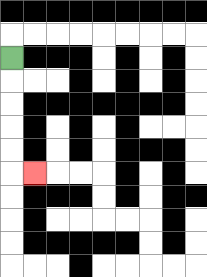{'start': '[0, 2]', 'end': '[1, 7]', 'path_directions': 'D,D,D,D,D,R', 'path_coordinates': '[[0, 2], [0, 3], [0, 4], [0, 5], [0, 6], [0, 7], [1, 7]]'}